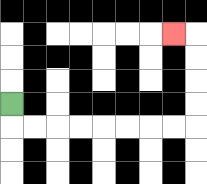{'start': '[0, 4]', 'end': '[7, 1]', 'path_directions': 'D,R,R,R,R,R,R,R,R,U,U,U,U,L', 'path_coordinates': '[[0, 4], [0, 5], [1, 5], [2, 5], [3, 5], [4, 5], [5, 5], [6, 5], [7, 5], [8, 5], [8, 4], [8, 3], [8, 2], [8, 1], [7, 1]]'}